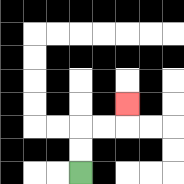{'start': '[3, 7]', 'end': '[5, 4]', 'path_directions': 'U,U,R,R,U', 'path_coordinates': '[[3, 7], [3, 6], [3, 5], [4, 5], [5, 5], [5, 4]]'}